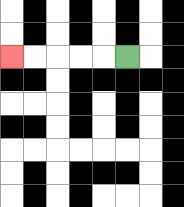{'start': '[5, 2]', 'end': '[0, 2]', 'path_directions': 'L,L,L,L,L', 'path_coordinates': '[[5, 2], [4, 2], [3, 2], [2, 2], [1, 2], [0, 2]]'}